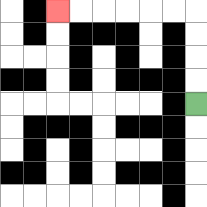{'start': '[8, 4]', 'end': '[2, 0]', 'path_directions': 'U,U,U,U,L,L,L,L,L,L', 'path_coordinates': '[[8, 4], [8, 3], [8, 2], [8, 1], [8, 0], [7, 0], [6, 0], [5, 0], [4, 0], [3, 0], [2, 0]]'}